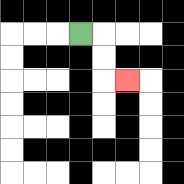{'start': '[3, 1]', 'end': '[5, 3]', 'path_directions': 'R,D,D,R', 'path_coordinates': '[[3, 1], [4, 1], [4, 2], [4, 3], [5, 3]]'}